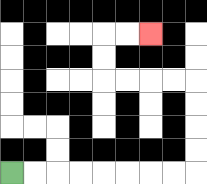{'start': '[0, 7]', 'end': '[6, 1]', 'path_directions': 'R,R,R,R,R,R,R,R,U,U,U,U,L,L,L,L,U,U,R,R', 'path_coordinates': '[[0, 7], [1, 7], [2, 7], [3, 7], [4, 7], [5, 7], [6, 7], [7, 7], [8, 7], [8, 6], [8, 5], [8, 4], [8, 3], [7, 3], [6, 3], [5, 3], [4, 3], [4, 2], [4, 1], [5, 1], [6, 1]]'}